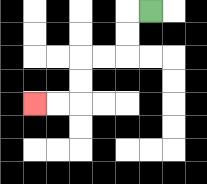{'start': '[6, 0]', 'end': '[1, 4]', 'path_directions': 'L,D,D,L,L,D,D,L,L', 'path_coordinates': '[[6, 0], [5, 0], [5, 1], [5, 2], [4, 2], [3, 2], [3, 3], [3, 4], [2, 4], [1, 4]]'}